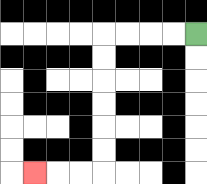{'start': '[8, 1]', 'end': '[1, 7]', 'path_directions': 'L,L,L,L,D,D,D,D,D,D,L,L,L', 'path_coordinates': '[[8, 1], [7, 1], [6, 1], [5, 1], [4, 1], [4, 2], [4, 3], [4, 4], [4, 5], [4, 6], [4, 7], [3, 7], [2, 7], [1, 7]]'}